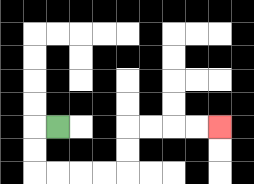{'start': '[2, 5]', 'end': '[9, 5]', 'path_directions': 'L,D,D,R,R,R,R,U,U,R,R,R,R', 'path_coordinates': '[[2, 5], [1, 5], [1, 6], [1, 7], [2, 7], [3, 7], [4, 7], [5, 7], [5, 6], [5, 5], [6, 5], [7, 5], [8, 5], [9, 5]]'}